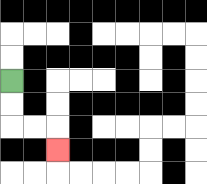{'start': '[0, 3]', 'end': '[2, 6]', 'path_directions': 'D,D,R,R,D', 'path_coordinates': '[[0, 3], [0, 4], [0, 5], [1, 5], [2, 5], [2, 6]]'}